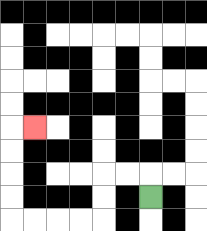{'start': '[6, 8]', 'end': '[1, 5]', 'path_directions': 'U,L,L,D,D,L,L,L,L,U,U,U,U,R', 'path_coordinates': '[[6, 8], [6, 7], [5, 7], [4, 7], [4, 8], [4, 9], [3, 9], [2, 9], [1, 9], [0, 9], [0, 8], [0, 7], [0, 6], [0, 5], [1, 5]]'}